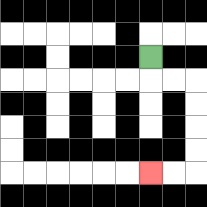{'start': '[6, 2]', 'end': '[6, 7]', 'path_directions': 'D,R,R,D,D,D,D,L,L', 'path_coordinates': '[[6, 2], [6, 3], [7, 3], [8, 3], [8, 4], [8, 5], [8, 6], [8, 7], [7, 7], [6, 7]]'}